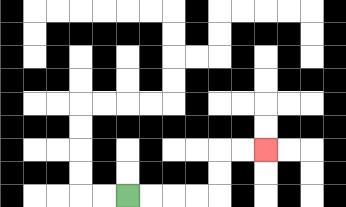{'start': '[5, 8]', 'end': '[11, 6]', 'path_directions': 'R,R,R,R,U,U,R,R', 'path_coordinates': '[[5, 8], [6, 8], [7, 8], [8, 8], [9, 8], [9, 7], [9, 6], [10, 6], [11, 6]]'}